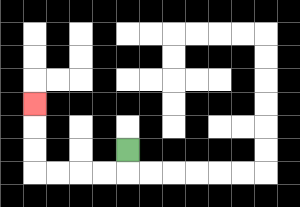{'start': '[5, 6]', 'end': '[1, 4]', 'path_directions': 'D,L,L,L,L,U,U,U', 'path_coordinates': '[[5, 6], [5, 7], [4, 7], [3, 7], [2, 7], [1, 7], [1, 6], [1, 5], [1, 4]]'}